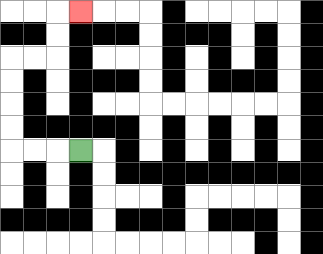{'start': '[3, 6]', 'end': '[3, 0]', 'path_directions': 'L,L,L,U,U,U,U,R,R,U,U,R', 'path_coordinates': '[[3, 6], [2, 6], [1, 6], [0, 6], [0, 5], [0, 4], [0, 3], [0, 2], [1, 2], [2, 2], [2, 1], [2, 0], [3, 0]]'}